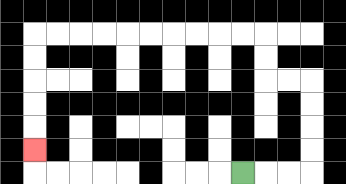{'start': '[10, 7]', 'end': '[1, 6]', 'path_directions': 'R,R,R,U,U,U,U,L,L,U,U,L,L,L,L,L,L,L,L,L,L,D,D,D,D,D', 'path_coordinates': '[[10, 7], [11, 7], [12, 7], [13, 7], [13, 6], [13, 5], [13, 4], [13, 3], [12, 3], [11, 3], [11, 2], [11, 1], [10, 1], [9, 1], [8, 1], [7, 1], [6, 1], [5, 1], [4, 1], [3, 1], [2, 1], [1, 1], [1, 2], [1, 3], [1, 4], [1, 5], [1, 6]]'}